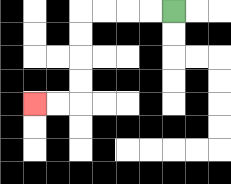{'start': '[7, 0]', 'end': '[1, 4]', 'path_directions': 'L,L,L,L,D,D,D,D,L,L', 'path_coordinates': '[[7, 0], [6, 0], [5, 0], [4, 0], [3, 0], [3, 1], [3, 2], [3, 3], [3, 4], [2, 4], [1, 4]]'}